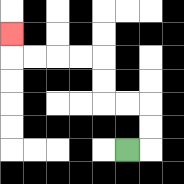{'start': '[5, 6]', 'end': '[0, 1]', 'path_directions': 'R,U,U,L,L,U,U,L,L,L,L,U', 'path_coordinates': '[[5, 6], [6, 6], [6, 5], [6, 4], [5, 4], [4, 4], [4, 3], [4, 2], [3, 2], [2, 2], [1, 2], [0, 2], [0, 1]]'}